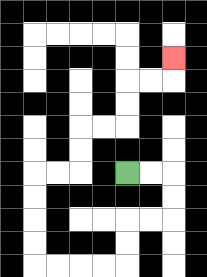{'start': '[5, 7]', 'end': '[7, 2]', 'path_directions': 'R,R,D,D,L,L,D,D,L,L,L,L,U,U,U,U,R,R,U,U,R,R,U,U,R,R,U', 'path_coordinates': '[[5, 7], [6, 7], [7, 7], [7, 8], [7, 9], [6, 9], [5, 9], [5, 10], [5, 11], [4, 11], [3, 11], [2, 11], [1, 11], [1, 10], [1, 9], [1, 8], [1, 7], [2, 7], [3, 7], [3, 6], [3, 5], [4, 5], [5, 5], [5, 4], [5, 3], [6, 3], [7, 3], [7, 2]]'}